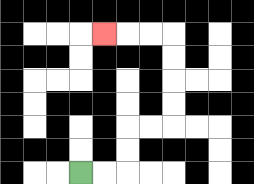{'start': '[3, 7]', 'end': '[4, 1]', 'path_directions': 'R,R,U,U,R,R,U,U,U,U,L,L,L', 'path_coordinates': '[[3, 7], [4, 7], [5, 7], [5, 6], [5, 5], [6, 5], [7, 5], [7, 4], [7, 3], [7, 2], [7, 1], [6, 1], [5, 1], [4, 1]]'}